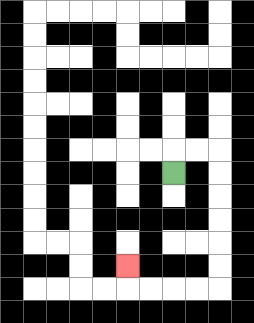{'start': '[7, 7]', 'end': '[5, 11]', 'path_directions': 'U,R,R,D,D,D,D,D,D,L,L,L,L,U', 'path_coordinates': '[[7, 7], [7, 6], [8, 6], [9, 6], [9, 7], [9, 8], [9, 9], [9, 10], [9, 11], [9, 12], [8, 12], [7, 12], [6, 12], [5, 12], [5, 11]]'}